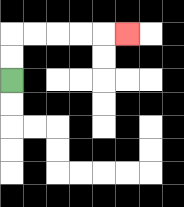{'start': '[0, 3]', 'end': '[5, 1]', 'path_directions': 'U,U,R,R,R,R,R', 'path_coordinates': '[[0, 3], [0, 2], [0, 1], [1, 1], [2, 1], [3, 1], [4, 1], [5, 1]]'}